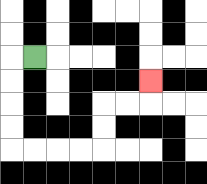{'start': '[1, 2]', 'end': '[6, 3]', 'path_directions': 'L,D,D,D,D,R,R,R,R,U,U,R,R,U', 'path_coordinates': '[[1, 2], [0, 2], [0, 3], [0, 4], [0, 5], [0, 6], [1, 6], [2, 6], [3, 6], [4, 6], [4, 5], [4, 4], [5, 4], [6, 4], [6, 3]]'}